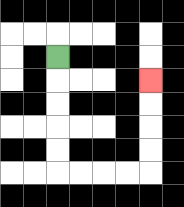{'start': '[2, 2]', 'end': '[6, 3]', 'path_directions': 'D,D,D,D,D,R,R,R,R,U,U,U,U', 'path_coordinates': '[[2, 2], [2, 3], [2, 4], [2, 5], [2, 6], [2, 7], [3, 7], [4, 7], [5, 7], [6, 7], [6, 6], [6, 5], [6, 4], [6, 3]]'}